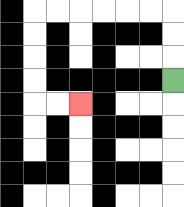{'start': '[7, 3]', 'end': '[3, 4]', 'path_directions': 'U,U,U,L,L,L,L,L,L,D,D,D,D,R,R', 'path_coordinates': '[[7, 3], [7, 2], [7, 1], [7, 0], [6, 0], [5, 0], [4, 0], [3, 0], [2, 0], [1, 0], [1, 1], [1, 2], [1, 3], [1, 4], [2, 4], [3, 4]]'}